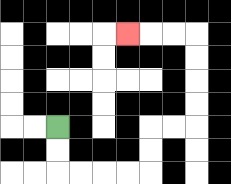{'start': '[2, 5]', 'end': '[5, 1]', 'path_directions': 'D,D,R,R,R,R,U,U,R,R,U,U,U,U,L,L,L', 'path_coordinates': '[[2, 5], [2, 6], [2, 7], [3, 7], [4, 7], [5, 7], [6, 7], [6, 6], [6, 5], [7, 5], [8, 5], [8, 4], [8, 3], [8, 2], [8, 1], [7, 1], [6, 1], [5, 1]]'}